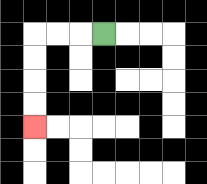{'start': '[4, 1]', 'end': '[1, 5]', 'path_directions': 'L,L,L,D,D,D,D', 'path_coordinates': '[[4, 1], [3, 1], [2, 1], [1, 1], [1, 2], [1, 3], [1, 4], [1, 5]]'}